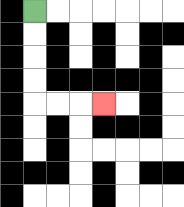{'start': '[1, 0]', 'end': '[4, 4]', 'path_directions': 'D,D,D,D,R,R,R', 'path_coordinates': '[[1, 0], [1, 1], [1, 2], [1, 3], [1, 4], [2, 4], [3, 4], [4, 4]]'}